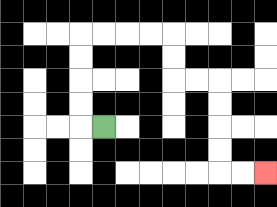{'start': '[4, 5]', 'end': '[11, 7]', 'path_directions': 'L,U,U,U,U,R,R,R,R,D,D,R,R,D,D,D,D,R,R', 'path_coordinates': '[[4, 5], [3, 5], [3, 4], [3, 3], [3, 2], [3, 1], [4, 1], [5, 1], [6, 1], [7, 1], [7, 2], [7, 3], [8, 3], [9, 3], [9, 4], [9, 5], [9, 6], [9, 7], [10, 7], [11, 7]]'}